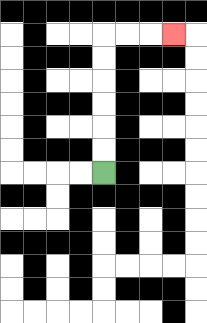{'start': '[4, 7]', 'end': '[7, 1]', 'path_directions': 'U,U,U,U,U,U,R,R,R', 'path_coordinates': '[[4, 7], [4, 6], [4, 5], [4, 4], [4, 3], [4, 2], [4, 1], [5, 1], [6, 1], [7, 1]]'}